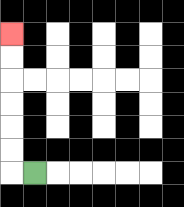{'start': '[1, 7]', 'end': '[0, 1]', 'path_directions': 'L,U,U,U,U,U,U', 'path_coordinates': '[[1, 7], [0, 7], [0, 6], [0, 5], [0, 4], [0, 3], [0, 2], [0, 1]]'}